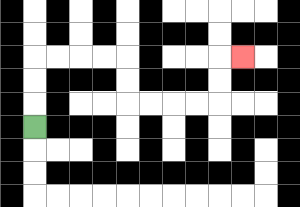{'start': '[1, 5]', 'end': '[10, 2]', 'path_directions': 'U,U,U,R,R,R,R,D,D,R,R,R,R,U,U,R', 'path_coordinates': '[[1, 5], [1, 4], [1, 3], [1, 2], [2, 2], [3, 2], [4, 2], [5, 2], [5, 3], [5, 4], [6, 4], [7, 4], [8, 4], [9, 4], [9, 3], [9, 2], [10, 2]]'}